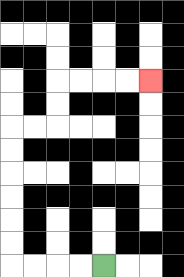{'start': '[4, 11]', 'end': '[6, 3]', 'path_directions': 'L,L,L,L,U,U,U,U,U,U,R,R,U,U,R,R,R,R', 'path_coordinates': '[[4, 11], [3, 11], [2, 11], [1, 11], [0, 11], [0, 10], [0, 9], [0, 8], [0, 7], [0, 6], [0, 5], [1, 5], [2, 5], [2, 4], [2, 3], [3, 3], [4, 3], [5, 3], [6, 3]]'}